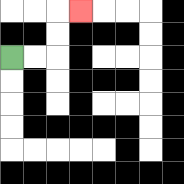{'start': '[0, 2]', 'end': '[3, 0]', 'path_directions': 'R,R,U,U,R', 'path_coordinates': '[[0, 2], [1, 2], [2, 2], [2, 1], [2, 0], [3, 0]]'}